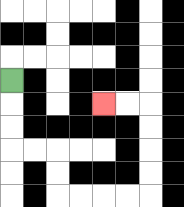{'start': '[0, 3]', 'end': '[4, 4]', 'path_directions': 'D,D,D,R,R,D,D,R,R,R,R,U,U,U,U,L,L', 'path_coordinates': '[[0, 3], [0, 4], [0, 5], [0, 6], [1, 6], [2, 6], [2, 7], [2, 8], [3, 8], [4, 8], [5, 8], [6, 8], [6, 7], [6, 6], [6, 5], [6, 4], [5, 4], [4, 4]]'}